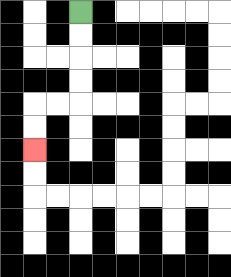{'start': '[3, 0]', 'end': '[1, 6]', 'path_directions': 'D,D,D,D,L,L,D,D', 'path_coordinates': '[[3, 0], [3, 1], [3, 2], [3, 3], [3, 4], [2, 4], [1, 4], [1, 5], [1, 6]]'}